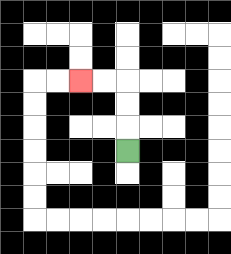{'start': '[5, 6]', 'end': '[3, 3]', 'path_directions': 'U,U,U,L,L', 'path_coordinates': '[[5, 6], [5, 5], [5, 4], [5, 3], [4, 3], [3, 3]]'}